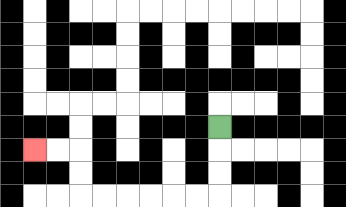{'start': '[9, 5]', 'end': '[1, 6]', 'path_directions': 'D,D,D,L,L,L,L,L,L,U,U,L,L', 'path_coordinates': '[[9, 5], [9, 6], [9, 7], [9, 8], [8, 8], [7, 8], [6, 8], [5, 8], [4, 8], [3, 8], [3, 7], [3, 6], [2, 6], [1, 6]]'}